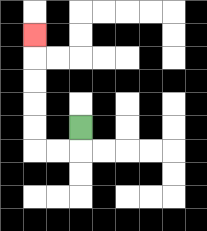{'start': '[3, 5]', 'end': '[1, 1]', 'path_directions': 'D,L,L,U,U,U,U,U', 'path_coordinates': '[[3, 5], [3, 6], [2, 6], [1, 6], [1, 5], [1, 4], [1, 3], [1, 2], [1, 1]]'}